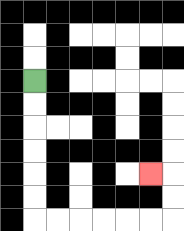{'start': '[1, 3]', 'end': '[6, 7]', 'path_directions': 'D,D,D,D,D,D,R,R,R,R,R,R,U,U,L', 'path_coordinates': '[[1, 3], [1, 4], [1, 5], [1, 6], [1, 7], [1, 8], [1, 9], [2, 9], [3, 9], [4, 9], [5, 9], [6, 9], [7, 9], [7, 8], [7, 7], [6, 7]]'}